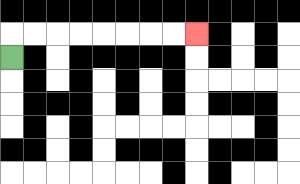{'start': '[0, 2]', 'end': '[8, 1]', 'path_directions': 'U,R,R,R,R,R,R,R,R', 'path_coordinates': '[[0, 2], [0, 1], [1, 1], [2, 1], [3, 1], [4, 1], [5, 1], [6, 1], [7, 1], [8, 1]]'}